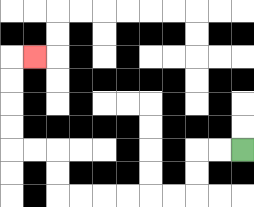{'start': '[10, 6]', 'end': '[1, 2]', 'path_directions': 'L,L,D,D,L,L,L,L,L,L,U,U,L,L,U,U,U,U,R', 'path_coordinates': '[[10, 6], [9, 6], [8, 6], [8, 7], [8, 8], [7, 8], [6, 8], [5, 8], [4, 8], [3, 8], [2, 8], [2, 7], [2, 6], [1, 6], [0, 6], [0, 5], [0, 4], [0, 3], [0, 2], [1, 2]]'}